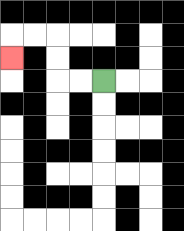{'start': '[4, 3]', 'end': '[0, 2]', 'path_directions': 'L,L,U,U,L,L,D', 'path_coordinates': '[[4, 3], [3, 3], [2, 3], [2, 2], [2, 1], [1, 1], [0, 1], [0, 2]]'}